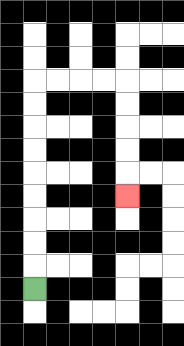{'start': '[1, 12]', 'end': '[5, 8]', 'path_directions': 'U,U,U,U,U,U,U,U,U,R,R,R,R,D,D,D,D,D', 'path_coordinates': '[[1, 12], [1, 11], [1, 10], [1, 9], [1, 8], [1, 7], [1, 6], [1, 5], [1, 4], [1, 3], [2, 3], [3, 3], [4, 3], [5, 3], [5, 4], [5, 5], [5, 6], [5, 7], [5, 8]]'}